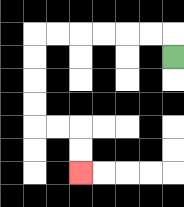{'start': '[7, 2]', 'end': '[3, 7]', 'path_directions': 'U,L,L,L,L,L,L,D,D,D,D,R,R,D,D', 'path_coordinates': '[[7, 2], [7, 1], [6, 1], [5, 1], [4, 1], [3, 1], [2, 1], [1, 1], [1, 2], [1, 3], [1, 4], [1, 5], [2, 5], [3, 5], [3, 6], [3, 7]]'}